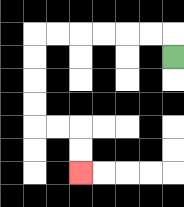{'start': '[7, 2]', 'end': '[3, 7]', 'path_directions': 'U,L,L,L,L,L,L,D,D,D,D,R,R,D,D', 'path_coordinates': '[[7, 2], [7, 1], [6, 1], [5, 1], [4, 1], [3, 1], [2, 1], [1, 1], [1, 2], [1, 3], [1, 4], [1, 5], [2, 5], [3, 5], [3, 6], [3, 7]]'}